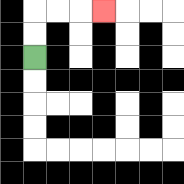{'start': '[1, 2]', 'end': '[4, 0]', 'path_directions': 'U,U,R,R,R', 'path_coordinates': '[[1, 2], [1, 1], [1, 0], [2, 0], [3, 0], [4, 0]]'}